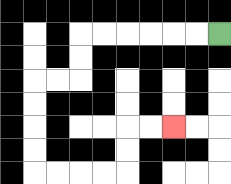{'start': '[9, 1]', 'end': '[7, 5]', 'path_directions': 'L,L,L,L,L,L,D,D,L,L,D,D,D,D,R,R,R,R,U,U,R,R', 'path_coordinates': '[[9, 1], [8, 1], [7, 1], [6, 1], [5, 1], [4, 1], [3, 1], [3, 2], [3, 3], [2, 3], [1, 3], [1, 4], [1, 5], [1, 6], [1, 7], [2, 7], [3, 7], [4, 7], [5, 7], [5, 6], [5, 5], [6, 5], [7, 5]]'}